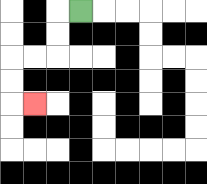{'start': '[3, 0]', 'end': '[1, 4]', 'path_directions': 'L,D,D,L,L,D,D,R', 'path_coordinates': '[[3, 0], [2, 0], [2, 1], [2, 2], [1, 2], [0, 2], [0, 3], [0, 4], [1, 4]]'}